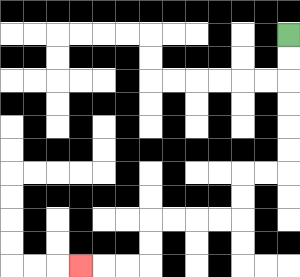{'start': '[12, 1]', 'end': '[3, 11]', 'path_directions': 'D,D,D,D,D,D,L,L,D,D,L,L,L,L,D,D,L,L,L', 'path_coordinates': '[[12, 1], [12, 2], [12, 3], [12, 4], [12, 5], [12, 6], [12, 7], [11, 7], [10, 7], [10, 8], [10, 9], [9, 9], [8, 9], [7, 9], [6, 9], [6, 10], [6, 11], [5, 11], [4, 11], [3, 11]]'}